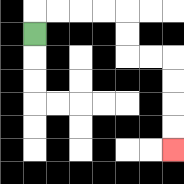{'start': '[1, 1]', 'end': '[7, 6]', 'path_directions': 'U,R,R,R,R,D,D,R,R,D,D,D,D', 'path_coordinates': '[[1, 1], [1, 0], [2, 0], [3, 0], [4, 0], [5, 0], [5, 1], [5, 2], [6, 2], [7, 2], [7, 3], [7, 4], [7, 5], [7, 6]]'}